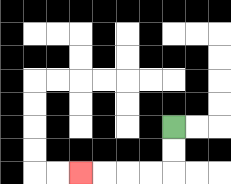{'start': '[7, 5]', 'end': '[3, 7]', 'path_directions': 'D,D,L,L,L,L', 'path_coordinates': '[[7, 5], [7, 6], [7, 7], [6, 7], [5, 7], [4, 7], [3, 7]]'}